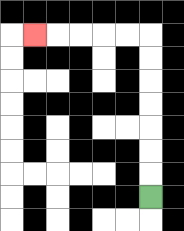{'start': '[6, 8]', 'end': '[1, 1]', 'path_directions': 'U,U,U,U,U,U,U,L,L,L,L,L', 'path_coordinates': '[[6, 8], [6, 7], [6, 6], [6, 5], [6, 4], [6, 3], [6, 2], [6, 1], [5, 1], [4, 1], [3, 1], [2, 1], [1, 1]]'}